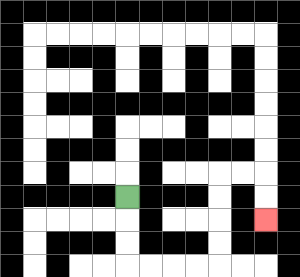{'start': '[5, 8]', 'end': '[11, 9]', 'path_directions': 'D,D,D,R,R,R,R,U,U,U,U,R,R,D,D', 'path_coordinates': '[[5, 8], [5, 9], [5, 10], [5, 11], [6, 11], [7, 11], [8, 11], [9, 11], [9, 10], [9, 9], [9, 8], [9, 7], [10, 7], [11, 7], [11, 8], [11, 9]]'}